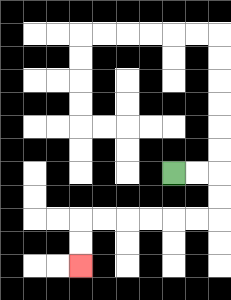{'start': '[7, 7]', 'end': '[3, 11]', 'path_directions': 'R,R,D,D,L,L,L,L,L,L,D,D', 'path_coordinates': '[[7, 7], [8, 7], [9, 7], [9, 8], [9, 9], [8, 9], [7, 9], [6, 9], [5, 9], [4, 9], [3, 9], [3, 10], [3, 11]]'}